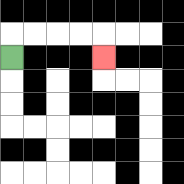{'start': '[0, 2]', 'end': '[4, 2]', 'path_directions': 'U,R,R,R,R,D', 'path_coordinates': '[[0, 2], [0, 1], [1, 1], [2, 1], [3, 1], [4, 1], [4, 2]]'}